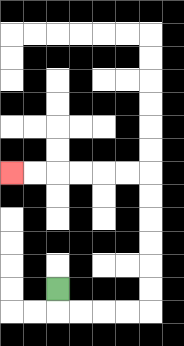{'start': '[2, 12]', 'end': '[0, 7]', 'path_directions': 'D,R,R,R,R,U,U,U,U,U,U,L,L,L,L,L,L', 'path_coordinates': '[[2, 12], [2, 13], [3, 13], [4, 13], [5, 13], [6, 13], [6, 12], [6, 11], [6, 10], [6, 9], [6, 8], [6, 7], [5, 7], [4, 7], [3, 7], [2, 7], [1, 7], [0, 7]]'}